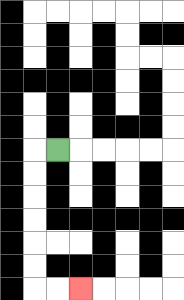{'start': '[2, 6]', 'end': '[3, 12]', 'path_directions': 'L,D,D,D,D,D,D,R,R', 'path_coordinates': '[[2, 6], [1, 6], [1, 7], [1, 8], [1, 9], [1, 10], [1, 11], [1, 12], [2, 12], [3, 12]]'}